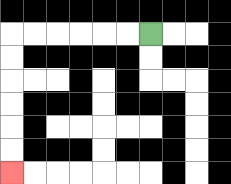{'start': '[6, 1]', 'end': '[0, 7]', 'path_directions': 'L,L,L,L,L,L,D,D,D,D,D,D', 'path_coordinates': '[[6, 1], [5, 1], [4, 1], [3, 1], [2, 1], [1, 1], [0, 1], [0, 2], [0, 3], [0, 4], [0, 5], [0, 6], [0, 7]]'}